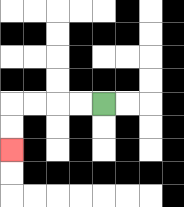{'start': '[4, 4]', 'end': '[0, 6]', 'path_directions': 'L,L,L,L,D,D', 'path_coordinates': '[[4, 4], [3, 4], [2, 4], [1, 4], [0, 4], [0, 5], [0, 6]]'}